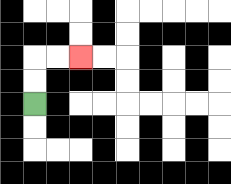{'start': '[1, 4]', 'end': '[3, 2]', 'path_directions': 'U,U,R,R', 'path_coordinates': '[[1, 4], [1, 3], [1, 2], [2, 2], [3, 2]]'}